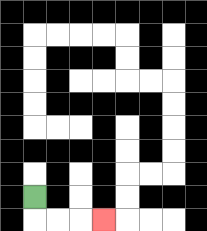{'start': '[1, 8]', 'end': '[4, 9]', 'path_directions': 'D,R,R,R', 'path_coordinates': '[[1, 8], [1, 9], [2, 9], [3, 9], [4, 9]]'}